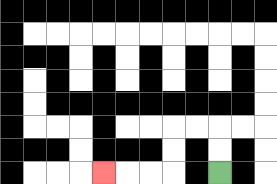{'start': '[9, 7]', 'end': '[4, 7]', 'path_directions': 'U,U,L,L,D,D,L,L,L', 'path_coordinates': '[[9, 7], [9, 6], [9, 5], [8, 5], [7, 5], [7, 6], [7, 7], [6, 7], [5, 7], [4, 7]]'}